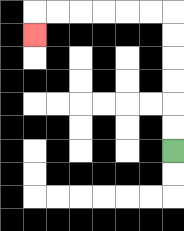{'start': '[7, 6]', 'end': '[1, 1]', 'path_directions': 'U,U,U,U,U,U,L,L,L,L,L,L,D', 'path_coordinates': '[[7, 6], [7, 5], [7, 4], [7, 3], [7, 2], [7, 1], [7, 0], [6, 0], [5, 0], [4, 0], [3, 0], [2, 0], [1, 0], [1, 1]]'}